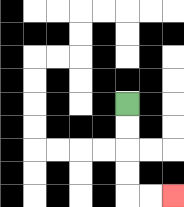{'start': '[5, 4]', 'end': '[7, 8]', 'path_directions': 'D,D,D,D,R,R', 'path_coordinates': '[[5, 4], [5, 5], [5, 6], [5, 7], [5, 8], [6, 8], [7, 8]]'}